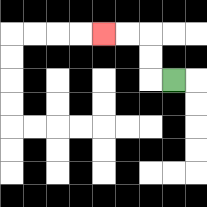{'start': '[7, 3]', 'end': '[4, 1]', 'path_directions': 'L,U,U,L,L', 'path_coordinates': '[[7, 3], [6, 3], [6, 2], [6, 1], [5, 1], [4, 1]]'}